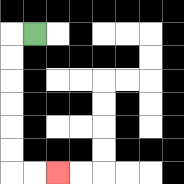{'start': '[1, 1]', 'end': '[2, 7]', 'path_directions': 'L,D,D,D,D,D,D,R,R', 'path_coordinates': '[[1, 1], [0, 1], [0, 2], [0, 3], [0, 4], [0, 5], [0, 6], [0, 7], [1, 7], [2, 7]]'}